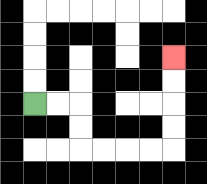{'start': '[1, 4]', 'end': '[7, 2]', 'path_directions': 'R,R,D,D,R,R,R,R,U,U,U,U', 'path_coordinates': '[[1, 4], [2, 4], [3, 4], [3, 5], [3, 6], [4, 6], [5, 6], [6, 6], [7, 6], [7, 5], [7, 4], [7, 3], [7, 2]]'}